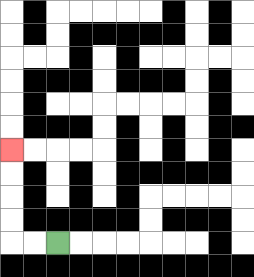{'start': '[2, 10]', 'end': '[0, 6]', 'path_directions': 'L,L,U,U,U,U', 'path_coordinates': '[[2, 10], [1, 10], [0, 10], [0, 9], [0, 8], [0, 7], [0, 6]]'}